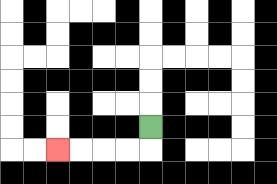{'start': '[6, 5]', 'end': '[2, 6]', 'path_directions': 'D,L,L,L,L', 'path_coordinates': '[[6, 5], [6, 6], [5, 6], [4, 6], [3, 6], [2, 6]]'}